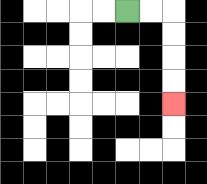{'start': '[5, 0]', 'end': '[7, 4]', 'path_directions': 'R,R,D,D,D,D', 'path_coordinates': '[[5, 0], [6, 0], [7, 0], [7, 1], [7, 2], [7, 3], [7, 4]]'}